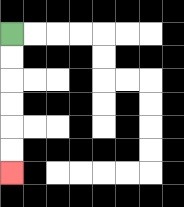{'start': '[0, 1]', 'end': '[0, 7]', 'path_directions': 'D,D,D,D,D,D', 'path_coordinates': '[[0, 1], [0, 2], [0, 3], [0, 4], [0, 5], [0, 6], [0, 7]]'}